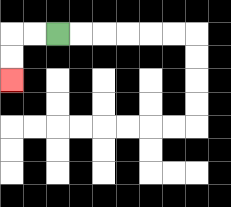{'start': '[2, 1]', 'end': '[0, 3]', 'path_directions': 'L,L,D,D', 'path_coordinates': '[[2, 1], [1, 1], [0, 1], [0, 2], [0, 3]]'}